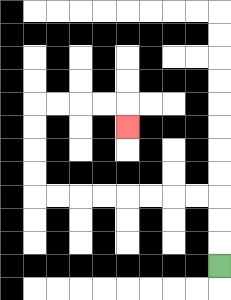{'start': '[9, 11]', 'end': '[5, 5]', 'path_directions': 'U,U,U,L,L,L,L,L,L,L,L,U,U,U,U,R,R,R,R,D', 'path_coordinates': '[[9, 11], [9, 10], [9, 9], [9, 8], [8, 8], [7, 8], [6, 8], [5, 8], [4, 8], [3, 8], [2, 8], [1, 8], [1, 7], [1, 6], [1, 5], [1, 4], [2, 4], [3, 4], [4, 4], [5, 4], [5, 5]]'}